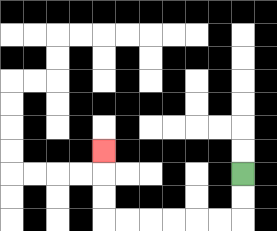{'start': '[10, 7]', 'end': '[4, 6]', 'path_directions': 'D,D,L,L,L,L,L,L,U,U,U', 'path_coordinates': '[[10, 7], [10, 8], [10, 9], [9, 9], [8, 9], [7, 9], [6, 9], [5, 9], [4, 9], [4, 8], [4, 7], [4, 6]]'}